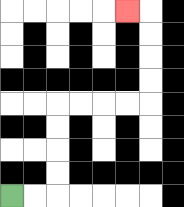{'start': '[0, 8]', 'end': '[5, 0]', 'path_directions': 'R,R,U,U,U,U,R,R,R,R,U,U,U,U,L', 'path_coordinates': '[[0, 8], [1, 8], [2, 8], [2, 7], [2, 6], [2, 5], [2, 4], [3, 4], [4, 4], [5, 4], [6, 4], [6, 3], [6, 2], [6, 1], [6, 0], [5, 0]]'}